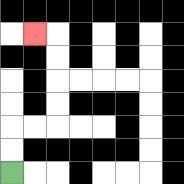{'start': '[0, 7]', 'end': '[1, 1]', 'path_directions': 'U,U,R,R,U,U,U,U,L', 'path_coordinates': '[[0, 7], [0, 6], [0, 5], [1, 5], [2, 5], [2, 4], [2, 3], [2, 2], [2, 1], [1, 1]]'}